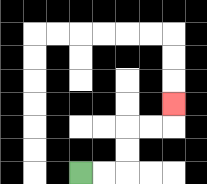{'start': '[3, 7]', 'end': '[7, 4]', 'path_directions': 'R,R,U,U,R,R,U', 'path_coordinates': '[[3, 7], [4, 7], [5, 7], [5, 6], [5, 5], [6, 5], [7, 5], [7, 4]]'}